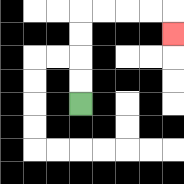{'start': '[3, 4]', 'end': '[7, 1]', 'path_directions': 'U,U,U,U,R,R,R,R,D', 'path_coordinates': '[[3, 4], [3, 3], [3, 2], [3, 1], [3, 0], [4, 0], [5, 0], [6, 0], [7, 0], [7, 1]]'}